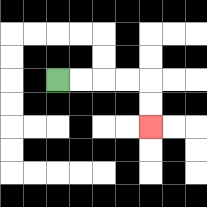{'start': '[2, 3]', 'end': '[6, 5]', 'path_directions': 'R,R,R,R,D,D', 'path_coordinates': '[[2, 3], [3, 3], [4, 3], [5, 3], [6, 3], [6, 4], [6, 5]]'}